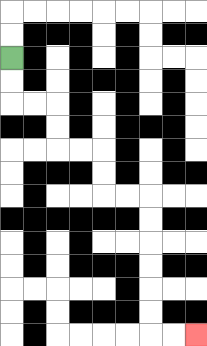{'start': '[0, 2]', 'end': '[8, 14]', 'path_directions': 'D,D,R,R,D,D,R,R,D,D,R,R,D,D,D,D,D,D,R,R', 'path_coordinates': '[[0, 2], [0, 3], [0, 4], [1, 4], [2, 4], [2, 5], [2, 6], [3, 6], [4, 6], [4, 7], [4, 8], [5, 8], [6, 8], [6, 9], [6, 10], [6, 11], [6, 12], [6, 13], [6, 14], [7, 14], [8, 14]]'}